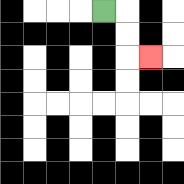{'start': '[4, 0]', 'end': '[6, 2]', 'path_directions': 'R,D,D,R', 'path_coordinates': '[[4, 0], [5, 0], [5, 1], [5, 2], [6, 2]]'}